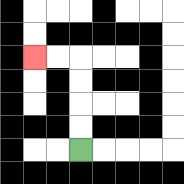{'start': '[3, 6]', 'end': '[1, 2]', 'path_directions': 'U,U,U,U,L,L', 'path_coordinates': '[[3, 6], [3, 5], [3, 4], [3, 3], [3, 2], [2, 2], [1, 2]]'}